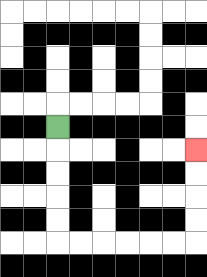{'start': '[2, 5]', 'end': '[8, 6]', 'path_directions': 'D,D,D,D,D,R,R,R,R,R,R,U,U,U,U', 'path_coordinates': '[[2, 5], [2, 6], [2, 7], [2, 8], [2, 9], [2, 10], [3, 10], [4, 10], [5, 10], [6, 10], [7, 10], [8, 10], [8, 9], [8, 8], [8, 7], [8, 6]]'}